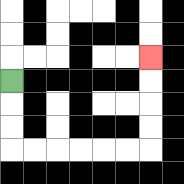{'start': '[0, 3]', 'end': '[6, 2]', 'path_directions': 'D,D,D,R,R,R,R,R,R,U,U,U,U', 'path_coordinates': '[[0, 3], [0, 4], [0, 5], [0, 6], [1, 6], [2, 6], [3, 6], [4, 6], [5, 6], [6, 6], [6, 5], [6, 4], [6, 3], [6, 2]]'}